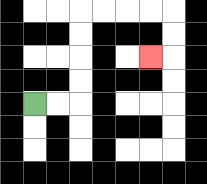{'start': '[1, 4]', 'end': '[6, 2]', 'path_directions': 'R,R,U,U,U,U,R,R,R,R,D,D,L', 'path_coordinates': '[[1, 4], [2, 4], [3, 4], [3, 3], [3, 2], [3, 1], [3, 0], [4, 0], [5, 0], [6, 0], [7, 0], [7, 1], [7, 2], [6, 2]]'}